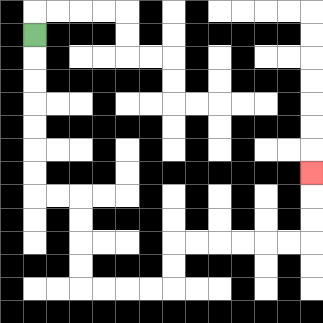{'start': '[1, 1]', 'end': '[13, 7]', 'path_directions': 'D,D,D,D,D,D,D,R,R,D,D,D,D,R,R,R,R,U,U,R,R,R,R,R,R,U,U,U', 'path_coordinates': '[[1, 1], [1, 2], [1, 3], [1, 4], [1, 5], [1, 6], [1, 7], [1, 8], [2, 8], [3, 8], [3, 9], [3, 10], [3, 11], [3, 12], [4, 12], [5, 12], [6, 12], [7, 12], [7, 11], [7, 10], [8, 10], [9, 10], [10, 10], [11, 10], [12, 10], [13, 10], [13, 9], [13, 8], [13, 7]]'}